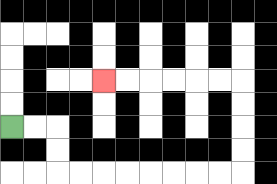{'start': '[0, 5]', 'end': '[4, 3]', 'path_directions': 'R,R,D,D,R,R,R,R,R,R,R,R,U,U,U,U,L,L,L,L,L,L', 'path_coordinates': '[[0, 5], [1, 5], [2, 5], [2, 6], [2, 7], [3, 7], [4, 7], [5, 7], [6, 7], [7, 7], [8, 7], [9, 7], [10, 7], [10, 6], [10, 5], [10, 4], [10, 3], [9, 3], [8, 3], [7, 3], [6, 3], [5, 3], [4, 3]]'}